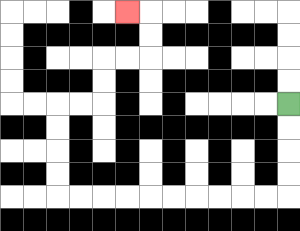{'start': '[12, 4]', 'end': '[5, 0]', 'path_directions': 'D,D,D,D,L,L,L,L,L,L,L,L,L,L,U,U,U,U,R,R,U,U,R,R,U,U,L', 'path_coordinates': '[[12, 4], [12, 5], [12, 6], [12, 7], [12, 8], [11, 8], [10, 8], [9, 8], [8, 8], [7, 8], [6, 8], [5, 8], [4, 8], [3, 8], [2, 8], [2, 7], [2, 6], [2, 5], [2, 4], [3, 4], [4, 4], [4, 3], [4, 2], [5, 2], [6, 2], [6, 1], [6, 0], [5, 0]]'}